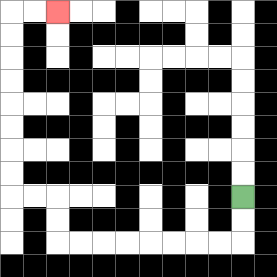{'start': '[10, 8]', 'end': '[2, 0]', 'path_directions': 'D,D,L,L,L,L,L,L,L,L,U,U,L,L,U,U,U,U,U,U,U,U,R,R', 'path_coordinates': '[[10, 8], [10, 9], [10, 10], [9, 10], [8, 10], [7, 10], [6, 10], [5, 10], [4, 10], [3, 10], [2, 10], [2, 9], [2, 8], [1, 8], [0, 8], [0, 7], [0, 6], [0, 5], [0, 4], [0, 3], [0, 2], [0, 1], [0, 0], [1, 0], [2, 0]]'}